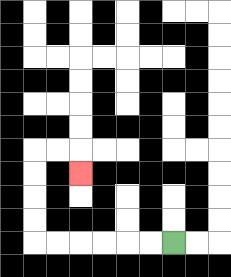{'start': '[7, 10]', 'end': '[3, 7]', 'path_directions': 'L,L,L,L,L,L,U,U,U,U,R,R,D', 'path_coordinates': '[[7, 10], [6, 10], [5, 10], [4, 10], [3, 10], [2, 10], [1, 10], [1, 9], [1, 8], [1, 7], [1, 6], [2, 6], [3, 6], [3, 7]]'}